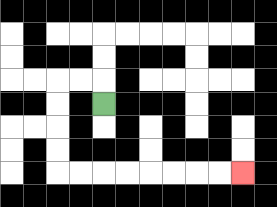{'start': '[4, 4]', 'end': '[10, 7]', 'path_directions': 'U,L,L,D,D,D,D,R,R,R,R,R,R,R,R', 'path_coordinates': '[[4, 4], [4, 3], [3, 3], [2, 3], [2, 4], [2, 5], [2, 6], [2, 7], [3, 7], [4, 7], [5, 7], [6, 7], [7, 7], [8, 7], [9, 7], [10, 7]]'}